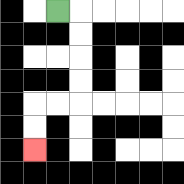{'start': '[2, 0]', 'end': '[1, 6]', 'path_directions': 'R,D,D,D,D,L,L,D,D', 'path_coordinates': '[[2, 0], [3, 0], [3, 1], [3, 2], [3, 3], [3, 4], [2, 4], [1, 4], [1, 5], [1, 6]]'}